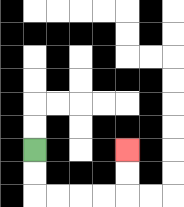{'start': '[1, 6]', 'end': '[5, 6]', 'path_directions': 'D,D,R,R,R,R,U,U', 'path_coordinates': '[[1, 6], [1, 7], [1, 8], [2, 8], [3, 8], [4, 8], [5, 8], [5, 7], [5, 6]]'}